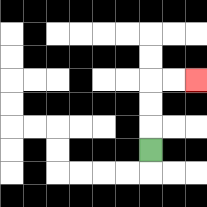{'start': '[6, 6]', 'end': '[8, 3]', 'path_directions': 'U,U,U,R,R', 'path_coordinates': '[[6, 6], [6, 5], [6, 4], [6, 3], [7, 3], [8, 3]]'}